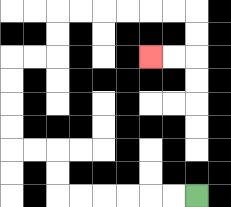{'start': '[8, 8]', 'end': '[6, 2]', 'path_directions': 'L,L,L,L,L,L,U,U,L,L,U,U,U,U,R,R,U,U,R,R,R,R,R,R,D,D,L,L', 'path_coordinates': '[[8, 8], [7, 8], [6, 8], [5, 8], [4, 8], [3, 8], [2, 8], [2, 7], [2, 6], [1, 6], [0, 6], [0, 5], [0, 4], [0, 3], [0, 2], [1, 2], [2, 2], [2, 1], [2, 0], [3, 0], [4, 0], [5, 0], [6, 0], [7, 0], [8, 0], [8, 1], [8, 2], [7, 2], [6, 2]]'}